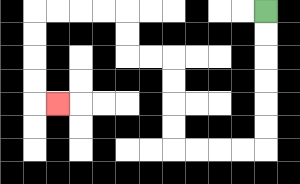{'start': '[11, 0]', 'end': '[2, 4]', 'path_directions': 'D,D,D,D,D,D,L,L,L,L,U,U,U,U,L,L,U,U,L,L,L,L,D,D,D,D,R', 'path_coordinates': '[[11, 0], [11, 1], [11, 2], [11, 3], [11, 4], [11, 5], [11, 6], [10, 6], [9, 6], [8, 6], [7, 6], [7, 5], [7, 4], [7, 3], [7, 2], [6, 2], [5, 2], [5, 1], [5, 0], [4, 0], [3, 0], [2, 0], [1, 0], [1, 1], [1, 2], [1, 3], [1, 4], [2, 4]]'}